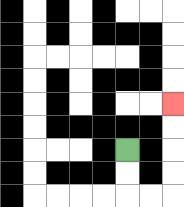{'start': '[5, 6]', 'end': '[7, 4]', 'path_directions': 'D,D,R,R,U,U,U,U', 'path_coordinates': '[[5, 6], [5, 7], [5, 8], [6, 8], [7, 8], [7, 7], [7, 6], [7, 5], [7, 4]]'}